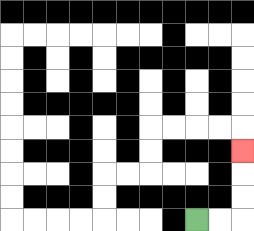{'start': '[8, 9]', 'end': '[10, 6]', 'path_directions': 'R,R,U,U,U', 'path_coordinates': '[[8, 9], [9, 9], [10, 9], [10, 8], [10, 7], [10, 6]]'}